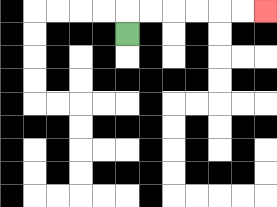{'start': '[5, 1]', 'end': '[11, 0]', 'path_directions': 'U,R,R,R,R,R,R', 'path_coordinates': '[[5, 1], [5, 0], [6, 0], [7, 0], [8, 0], [9, 0], [10, 0], [11, 0]]'}